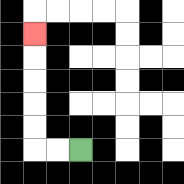{'start': '[3, 6]', 'end': '[1, 1]', 'path_directions': 'L,L,U,U,U,U,U', 'path_coordinates': '[[3, 6], [2, 6], [1, 6], [1, 5], [1, 4], [1, 3], [1, 2], [1, 1]]'}